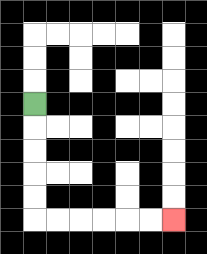{'start': '[1, 4]', 'end': '[7, 9]', 'path_directions': 'D,D,D,D,D,R,R,R,R,R,R', 'path_coordinates': '[[1, 4], [1, 5], [1, 6], [1, 7], [1, 8], [1, 9], [2, 9], [3, 9], [4, 9], [5, 9], [6, 9], [7, 9]]'}